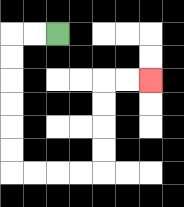{'start': '[2, 1]', 'end': '[6, 3]', 'path_directions': 'L,L,D,D,D,D,D,D,R,R,R,R,U,U,U,U,R,R', 'path_coordinates': '[[2, 1], [1, 1], [0, 1], [0, 2], [0, 3], [0, 4], [0, 5], [0, 6], [0, 7], [1, 7], [2, 7], [3, 7], [4, 7], [4, 6], [4, 5], [4, 4], [4, 3], [5, 3], [6, 3]]'}